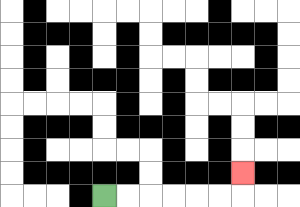{'start': '[4, 8]', 'end': '[10, 7]', 'path_directions': 'R,R,R,R,R,R,U', 'path_coordinates': '[[4, 8], [5, 8], [6, 8], [7, 8], [8, 8], [9, 8], [10, 8], [10, 7]]'}